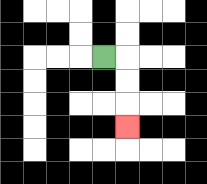{'start': '[4, 2]', 'end': '[5, 5]', 'path_directions': 'R,D,D,D', 'path_coordinates': '[[4, 2], [5, 2], [5, 3], [5, 4], [5, 5]]'}